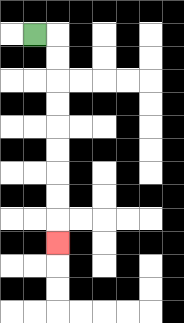{'start': '[1, 1]', 'end': '[2, 10]', 'path_directions': 'R,D,D,D,D,D,D,D,D,D', 'path_coordinates': '[[1, 1], [2, 1], [2, 2], [2, 3], [2, 4], [2, 5], [2, 6], [2, 7], [2, 8], [2, 9], [2, 10]]'}